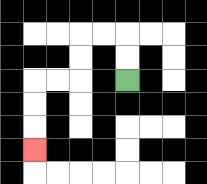{'start': '[5, 3]', 'end': '[1, 6]', 'path_directions': 'U,U,L,L,D,D,L,L,D,D,D', 'path_coordinates': '[[5, 3], [5, 2], [5, 1], [4, 1], [3, 1], [3, 2], [3, 3], [2, 3], [1, 3], [1, 4], [1, 5], [1, 6]]'}